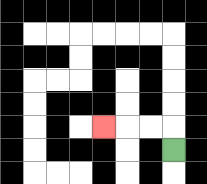{'start': '[7, 6]', 'end': '[4, 5]', 'path_directions': 'U,L,L,L', 'path_coordinates': '[[7, 6], [7, 5], [6, 5], [5, 5], [4, 5]]'}